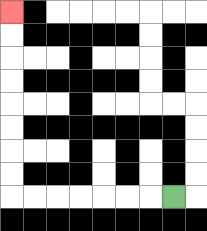{'start': '[7, 8]', 'end': '[0, 0]', 'path_directions': 'L,L,L,L,L,L,L,U,U,U,U,U,U,U,U', 'path_coordinates': '[[7, 8], [6, 8], [5, 8], [4, 8], [3, 8], [2, 8], [1, 8], [0, 8], [0, 7], [0, 6], [0, 5], [0, 4], [0, 3], [0, 2], [0, 1], [0, 0]]'}